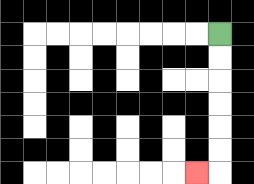{'start': '[9, 1]', 'end': '[8, 7]', 'path_directions': 'D,D,D,D,D,D,L', 'path_coordinates': '[[9, 1], [9, 2], [9, 3], [9, 4], [9, 5], [9, 6], [9, 7], [8, 7]]'}